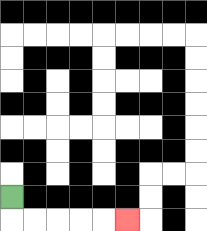{'start': '[0, 8]', 'end': '[5, 9]', 'path_directions': 'D,R,R,R,R,R', 'path_coordinates': '[[0, 8], [0, 9], [1, 9], [2, 9], [3, 9], [4, 9], [5, 9]]'}